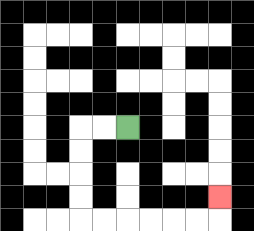{'start': '[5, 5]', 'end': '[9, 8]', 'path_directions': 'L,L,D,D,D,D,R,R,R,R,R,R,U', 'path_coordinates': '[[5, 5], [4, 5], [3, 5], [3, 6], [3, 7], [3, 8], [3, 9], [4, 9], [5, 9], [6, 9], [7, 9], [8, 9], [9, 9], [9, 8]]'}